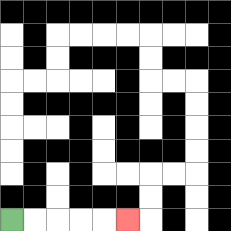{'start': '[0, 9]', 'end': '[5, 9]', 'path_directions': 'R,R,R,R,R', 'path_coordinates': '[[0, 9], [1, 9], [2, 9], [3, 9], [4, 9], [5, 9]]'}